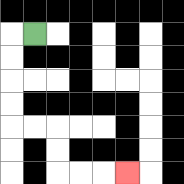{'start': '[1, 1]', 'end': '[5, 7]', 'path_directions': 'L,D,D,D,D,R,R,D,D,R,R,R', 'path_coordinates': '[[1, 1], [0, 1], [0, 2], [0, 3], [0, 4], [0, 5], [1, 5], [2, 5], [2, 6], [2, 7], [3, 7], [4, 7], [5, 7]]'}